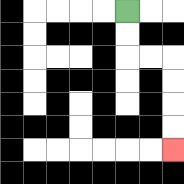{'start': '[5, 0]', 'end': '[7, 6]', 'path_directions': 'D,D,R,R,D,D,D,D', 'path_coordinates': '[[5, 0], [5, 1], [5, 2], [6, 2], [7, 2], [7, 3], [7, 4], [7, 5], [7, 6]]'}